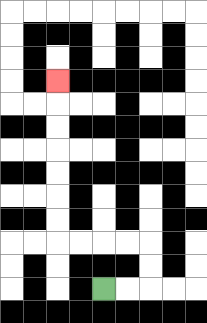{'start': '[4, 12]', 'end': '[2, 3]', 'path_directions': 'R,R,U,U,L,L,L,L,U,U,U,U,U,U,U', 'path_coordinates': '[[4, 12], [5, 12], [6, 12], [6, 11], [6, 10], [5, 10], [4, 10], [3, 10], [2, 10], [2, 9], [2, 8], [2, 7], [2, 6], [2, 5], [2, 4], [2, 3]]'}